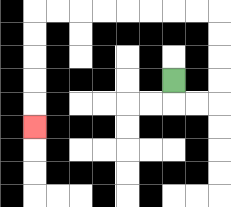{'start': '[7, 3]', 'end': '[1, 5]', 'path_directions': 'D,R,R,U,U,U,U,L,L,L,L,L,L,L,L,D,D,D,D,D', 'path_coordinates': '[[7, 3], [7, 4], [8, 4], [9, 4], [9, 3], [9, 2], [9, 1], [9, 0], [8, 0], [7, 0], [6, 0], [5, 0], [4, 0], [3, 0], [2, 0], [1, 0], [1, 1], [1, 2], [1, 3], [1, 4], [1, 5]]'}